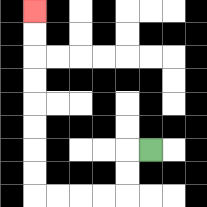{'start': '[6, 6]', 'end': '[1, 0]', 'path_directions': 'L,D,D,L,L,L,L,U,U,U,U,U,U,U,U', 'path_coordinates': '[[6, 6], [5, 6], [5, 7], [5, 8], [4, 8], [3, 8], [2, 8], [1, 8], [1, 7], [1, 6], [1, 5], [1, 4], [1, 3], [1, 2], [1, 1], [1, 0]]'}